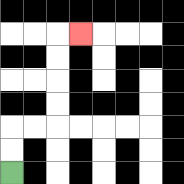{'start': '[0, 7]', 'end': '[3, 1]', 'path_directions': 'U,U,R,R,U,U,U,U,R', 'path_coordinates': '[[0, 7], [0, 6], [0, 5], [1, 5], [2, 5], [2, 4], [2, 3], [2, 2], [2, 1], [3, 1]]'}